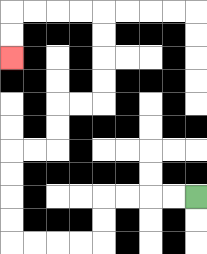{'start': '[8, 8]', 'end': '[0, 2]', 'path_directions': 'L,L,L,L,D,D,L,L,L,L,U,U,U,U,R,R,U,U,R,R,U,U,U,U,L,L,L,L,D,D', 'path_coordinates': '[[8, 8], [7, 8], [6, 8], [5, 8], [4, 8], [4, 9], [4, 10], [3, 10], [2, 10], [1, 10], [0, 10], [0, 9], [0, 8], [0, 7], [0, 6], [1, 6], [2, 6], [2, 5], [2, 4], [3, 4], [4, 4], [4, 3], [4, 2], [4, 1], [4, 0], [3, 0], [2, 0], [1, 0], [0, 0], [0, 1], [0, 2]]'}